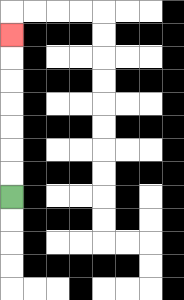{'start': '[0, 8]', 'end': '[0, 1]', 'path_directions': 'U,U,U,U,U,U,U', 'path_coordinates': '[[0, 8], [0, 7], [0, 6], [0, 5], [0, 4], [0, 3], [0, 2], [0, 1]]'}